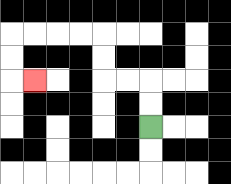{'start': '[6, 5]', 'end': '[1, 3]', 'path_directions': 'U,U,L,L,U,U,L,L,L,L,D,D,R', 'path_coordinates': '[[6, 5], [6, 4], [6, 3], [5, 3], [4, 3], [4, 2], [4, 1], [3, 1], [2, 1], [1, 1], [0, 1], [0, 2], [0, 3], [1, 3]]'}